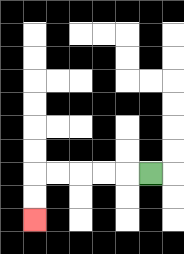{'start': '[6, 7]', 'end': '[1, 9]', 'path_directions': 'L,L,L,L,L,D,D', 'path_coordinates': '[[6, 7], [5, 7], [4, 7], [3, 7], [2, 7], [1, 7], [1, 8], [1, 9]]'}